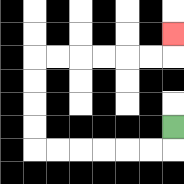{'start': '[7, 5]', 'end': '[7, 1]', 'path_directions': 'D,L,L,L,L,L,L,U,U,U,U,R,R,R,R,R,R,U', 'path_coordinates': '[[7, 5], [7, 6], [6, 6], [5, 6], [4, 6], [3, 6], [2, 6], [1, 6], [1, 5], [1, 4], [1, 3], [1, 2], [2, 2], [3, 2], [4, 2], [5, 2], [6, 2], [7, 2], [7, 1]]'}